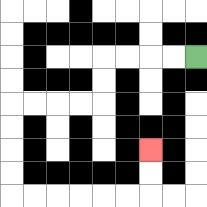{'start': '[8, 2]', 'end': '[6, 6]', 'path_directions': 'L,L,L,L,D,D,L,L,L,L,D,D,D,D,R,R,R,R,R,R,U,U', 'path_coordinates': '[[8, 2], [7, 2], [6, 2], [5, 2], [4, 2], [4, 3], [4, 4], [3, 4], [2, 4], [1, 4], [0, 4], [0, 5], [0, 6], [0, 7], [0, 8], [1, 8], [2, 8], [3, 8], [4, 8], [5, 8], [6, 8], [6, 7], [6, 6]]'}